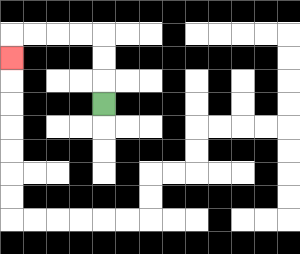{'start': '[4, 4]', 'end': '[0, 2]', 'path_directions': 'U,U,U,L,L,L,L,D', 'path_coordinates': '[[4, 4], [4, 3], [4, 2], [4, 1], [3, 1], [2, 1], [1, 1], [0, 1], [0, 2]]'}